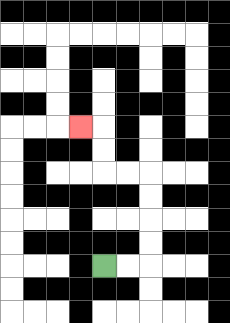{'start': '[4, 11]', 'end': '[3, 5]', 'path_directions': 'R,R,U,U,U,U,L,L,U,U,L', 'path_coordinates': '[[4, 11], [5, 11], [6, 11], [6, 10], [6, 9], [6, 8], [6, 7], [5, 7], [4, 7], [4, 6], [4, 5], [3, 5]]'}